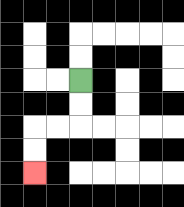{'start': '[3, 3]', 'end': '[1, 7]', 'path_directions': 'D,D,L,L,D,D', 'path_coordinates': '[[3, 3], [3, 4], [3, 5], [2, 5], [1, 5], [1, 6], [1, 7]]'}